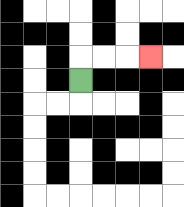{'start': '[3, 3]', 'end': '[6, 2]', 'path_directions': 'U,R,R,R', 'path_coordinates': '[[3, 3], [3, 2], [4, 2], [5, 2], [6, 2]]'}